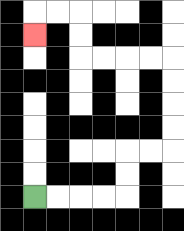{'start': '[1, 8]', 'end': '[1, 1]', 'path_directions': 'R,R,R,R,U,U,R,R,U,U,U,U,L,L,L,L,U,U,L,L,D', 'path_coordinates': '[[1, 8], [2, 8], [3, 8], [4, 8], [5, 8], [5, 7], [5, 6], [6, 6], [7, 6], [7, 5], [7, 4], [7, 3], [7, 2], [6, 2], [5, 2], [4, 2], [3, 2], [3, 1], [3, 0], [2, 0], [1, 0], [1, 1]]'}